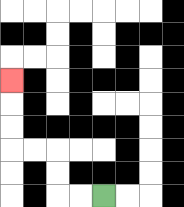{'start': '[4, 8]', 'end': '[0, 3]', 'path_directions': 'L,L,U,U,L,L,U,U,U', 'path_coordinates': '[[4, 8], [3, 8], [2, 8], [2, 7], [2, 6], [1, 6], [0, 6], [0, 5], [0, 4], [0, 3]]'}